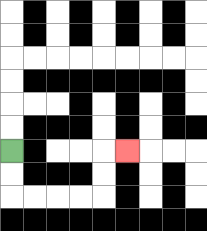{'start': '[0, 6]', 'end': '[5, 6]', 'path_directions': 'D,D,R,R,R,R,U,U,R', 'path_coordinates': '[[0, 6], [0, 7], [0, 8], [1, 8], [2, 8], [3, 8], [4, 8], [4, 7], [4, 6], [5, 6]]'}